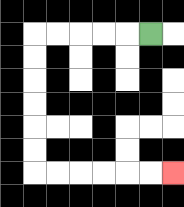{'start': '[6, 1]', 'end': '[7, 7]', 'path_directions': 'L,L,L,L,L,D,D,D,D,D,D,R,R,R,R,R,R', 'path_coordinates': '[[6, 1], [5, 1], [4, 1], [3, 1], [2, 1], [1, 1], [1, 2], [1, 3], [1, 4], [1, 5], [1, 6], [1, 7], [2, 7], [3, 7], [4, 7], [5, 7], [6, 7], [7, 7]]'}